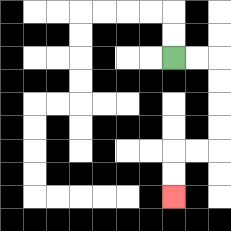{'start': '[7, 2]', 'end': '[7, 8]', 'path_directions': 'R,R,D,D,D,D,L,L,D,D', 'path_coordinates': '[[7, 2], [8, 2], [9, 2], [9, 3], [9, 4], [9, 5], [9, 6], [8, 6], [7, 6], [7, 7], [7, 8]]'}